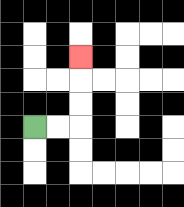{'start': '[1, 5]', 'end': '[3, 2]', 'path_directions': 'R,R,U,U,U', 'path_coordinates': '[[1, 5], [2, 5], [3, 5], [3, 4], [3, 3], [3, 2]]'}